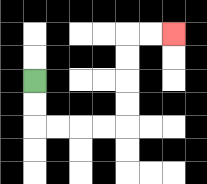{'start': '[1, 3]', 'end': '[7, 1]', 'path_directions': 'D,D,R,R,R,R,U,U,U,U,R,R', 'path_coordinates': '[[1, 3], [1, 4], [1, 5], [2, 5], [3, 5], [4, 5], [5, 5], [5, 4], [5, 3], [5, 2], [5, 1], [6, 1], [7, 1]]'}